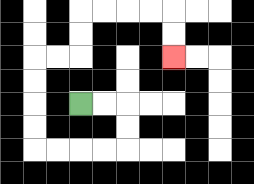{'start': '[3, 4]', 'end': '[7, 2]', 'path_directions': 'R,R,D,D,L,L,L,L,U,U,U,U,R,R,U,U,R,R,R,R,D,D', 'path_coordinates': '[[3, 4], [4, 4], [5, 4], [5, 5], [5, 6], [4, 6], [3, 6], [2, 6], [1, 6], [1, 5], [1, 4], [1, 3], [1, 2], [2, 2], [3, 2], [3, 1], [3, 0], [4, 0], [5, 0], [6, 0], [7, 0], [7, 1], [7, 2]]'}